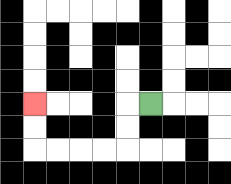{'start': '[6, 4]', 'end': '[1, 4]', 'path_directions': 'L,D,D,L,L,L,L,U,U', 'path_coordinates': '[[6, 4], [5, 4], [5, 5], [5, 6], [4, 6], [3, 6], [2, 6], [1, 6], [1, 5], [1, 4]]'}